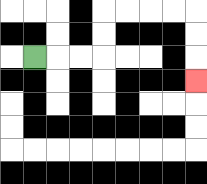{'start': '[1, 2]', 'end': '[8, 3]', 'path_directions': 'R,R,R,U,U,R,R,R,R,D,D,D', 'path_coordinates': '[[1, 2], [2, 2], [3, 2], [4, 2], [4, 1], [4, 0], [5, 0], [6, 0], [7, 0], [8, 0], [8, 1], [8, 2], [8, 3]]'}